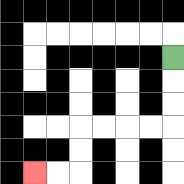{'start': '[7, 2]', 'end': '[1, 7]', 'path_directions': 'D,D,D,L,L,L,L,D,D,L,L', 'path_coordinates': '[[7, 2], [7, 3], [7, 4], [7, 5], [6, 5], [5, 5], [4, 5], [3, 5], [3, 6], [3, 7], [2, 7], [1, 7]]'}